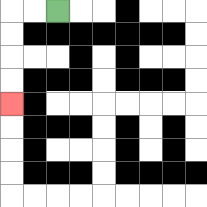{'start': '[2, 0]', 'end': '[0, 4]', 'path_directions': 'L,L,D,D,D,D', 'path_coordinates': '[[2, 0], [1, 0], [0, 0], [0, 1], [0, 2], [0, 3], [0, 4]]'}